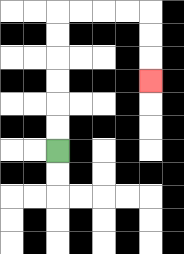{'start': '[2, 6]', 'end': '[6, 3]', 'path_directions': 'U,U,U,U,U,U,R,R,R,R,D,D,D', 'path_coordinates': '[[2, 6], [2, 5], [2, 4], [2, 3], [2, 2], [2, 1], [2, 0], [3, 0], [4, 0], [5, 0], [6, 0], [6, 1], [6, 2], [6, 3]]'}